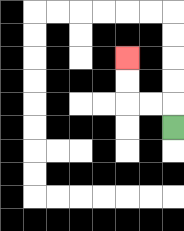{'start': '[7, 5]', 'end': '[5, 2]', 'path_directions': 'U,L,L,U,U', 'path_coordinates': '[[7, 5], [7, 4], [6, 4], [5, 4], [5, 3], [5, 2]]'}